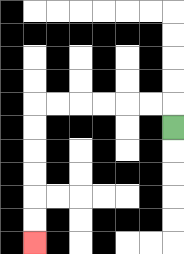{'start': '[7, 5]', 'end': '[1, 10]', 'path_directions': 'U,L,L,L,L,L,L,D,D,D,D,D,D', 'path_coordinates': '[[7, 5], [7, 4], [6, 4], [5, 4], [4, 4], [3, 4], [2, 4], [1, 4], [1, 5], [1, 6], [1, 7], [1, 8], [1, 9], [1, 10]]'}